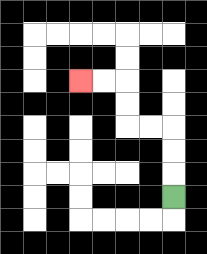{'start': '[7, 8]', 'end': '[3, 3]', 'path_directions': 'U,U,U,L,L,U,U,L,L', 'path_coordinates': '[[7, 8], [7, 7], [7, 6], [7, 5], [6, 5], [5, 5], [5, 4], [5, 3], [4, 3], [3, 3]]'}